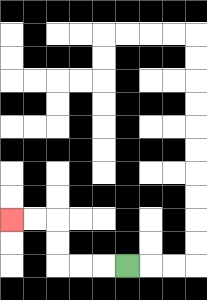{'start': '[5, 11]', 'end': '[0, 9]', 'path_directions': 'L,L,L,U,U,L,L', 'path_coordinates': '[[5, 11], [4, 11], [3, 11], [2, 11], [2, 10], [2, 9], [1, 9], [0, 9]]'}